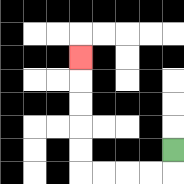{'start': '[7, 6]', 'end': '[3, 2]', 'path_directions': 'D,L,L,L,L,U,U,U,U,U', 'path_coordinates': '[[7, 6], [7, 7], [6, 7], [5, 7], [4, 7], [3, 7], [3, 6], [3, 5], [3, 4], [3, 3], [3, 2]]'}